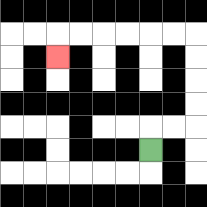{'start': '[6, 6]', 'end': '[2, 2]', 'path_directions': 'U,R,R,U,U,U,U,L,L,L,L,L,L,D', 'path_coordinates': '[[6, 6], [6, 5], [7, 5], [8, 5], [8, 4], [8, 3], [8, 2], [8, 1], [7, 1], [6, 1], [5, 1], [4, 1], [3, 1], [2, 1], [2, 2]]'}